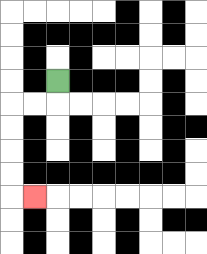{'start': '[2, 3]', 'end': '[1, 8]', 'path_directions': 'D,L,L,D,D,D,D,R', 'path_coordinates': '[[2, 3], [2, 4], [1, 4], [0, 4], [0, 5], [0, 6], [0, 7], [0, 8], [1, 8]]'}